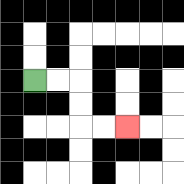{'start': '[1, 3]', 'end': '[5, 5]', 'path_directions': 'R,R,D,D,R,R', 'path_coordinates': '[[1, 3], [2, 3], [3, 3], [3, 4], [3, 5], [4, 5], [5, 5]]'}